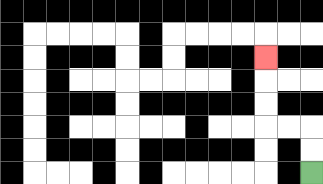{'start': '[13, 7]', 'end': '[11, 2]', 'path_directions': 'U,U,L,L,U,U,U', 'path_coordinates': '[[13, 7], [13, 6], [13, 5], [12, 5], [11, 5], [11, 4], [11, 3], [11, 2]]'}